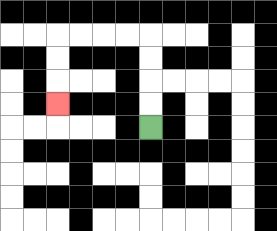{'start': '[6, 5]', 'end': '[2, 4]', 'path_directions': 'U,U,U,U,L,L,L,L,D,D,D', 'path_coordinates': '[[6, 5], [6, 4], [6, 3], [6, 2], [6, 1], [5, 1], [4, 1], [3, 1], [2, 1], [2, 2], [2, 3], [2, 4]]'}